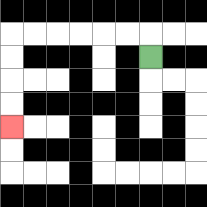{'start': '[6, 2]', 'end': '[0, 5]', 'path_directions': 'U,L,L,L,L,L,L,D,D,D,D', 'path_coordinates': '[[6, 2], [6, 1], [5, 1], [4, 1], [3, 1], [2, 1], [1, 1], [0, 1], [0, 2], [0, 3], [0, 4], [0, 5]]'}